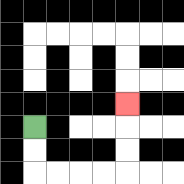{'start': '[1, 5]', 'end': '[5, 4]', 'path_directions': 'D,D,R,R,R,R,U,U,U', 'path_coordinates': '[[1, 5], [1, 6], [1, 7], [2, 7], [3, 7], [4, 7], [5, 7], [5, 6], [5, 5], [5, 4]]'}